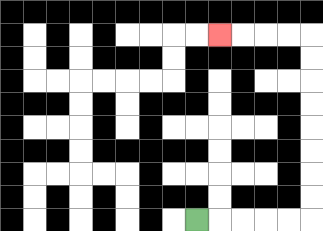{'start': '[8, 9]', 'end': '[9, 1]', 'path_directions': 'R,R,R,R,R,U,U,U,U,U,U,U,U,L,L,L,L', 'path_coordinates': '[[8, 9], [9, 9], [10, 9], [11, 9], [12, 9], [13, 9], [13, 8], [13, 7], [13, 6], [13, 5], [13, 4], [13, 3], [13, 2], [13, 1], [12, 1], [11, 1], [10, 1], [9, 1]]'}